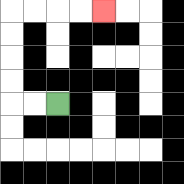{'start': '[2, 4]', 'end': '[4, 0]', 'path_directions': 'L,L,U,U,U,U,R,R,R,R', 'path_coordinates': '[[2, 4], [1, 4], [0, 4], [0, 3], [0, 2], [0, 1], [0, 0], [1, 0], [2, 0], [3, 0], [4, 0]]'}